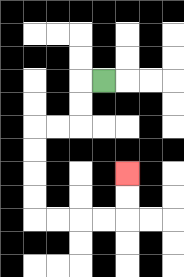{'start': '[4, 3]', 'end': '[5, 7]', 'path_directions': 'L,D,D,L,L,D,D,D,D,R,R,R,R,U,U', 'path_coordinates': '[[4, 3], [3, 3], [3, 4], [3, 5], [2, 5], [1, 5], [1, 6], [1, 7], [1, 8], [1, 9], [2, 9], [3, 9], [4, 9], [5, 9], [5, 8], [5, 7]]'}